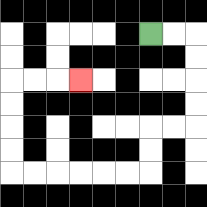{'start': '[6, 1]', 'end': '[3, 3]', 'path_directions': 'R,R,D,D,D,D,L,L,D,D,L,L,L,L,L,L,U,U,U,U,R,R,R', 'path_coordinates': '[[6, 1], [7, 1], [8, 1], [8, 2], [8, 3], [8, 4], [8, 5], [7, 5], [6, 5], [6, 6], [6, 7], [5, 7], [4, 7], [3, 7], [2, 7], [1, 7], [0, 7], [0, 6], [0, 5], [0, 4], [0, 3], [1, 3], [2, 3], [3, 3]]'}